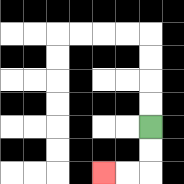{'start': '[6, 5]', 'end': '[4, 7]', 'path_directions': 'D,D,L,L', 'path_coordinates': '[[6, 5], [6, 6], [6, 7], [5, 7], [4, 7]]'}